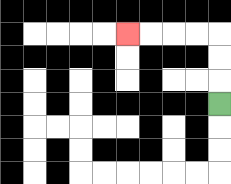{'start': '[9, 4]', 'end': '[5, 1]', 'path_directions': 'U,U,U,L,L,L,L', 'path_coordinates': '[[9, 4], [9, 3], [9, 2], [9, 1], [8, 1], [7, 1], [6, 1], [5, 1]]'}